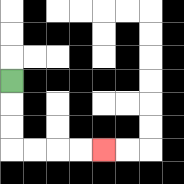{'start': '[0, 3]', 'end': '[4, 6]', 'path_directions': 'D,D,D,R,R,R,R', 'path_coordinates': '[[0, 3], [0, 4], [0, 5], [0, 6], [1, 6], [2, 6], [3, 6], [4, 6]]'}